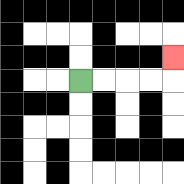{'start': '[3, 3]', 'end': '[7, 2]', 'path_directions': 'R,R,R,R,U', 'path_coordinates': '[[3, 3], [4, 3], [5, 3], [6, 3], [7, 3], [7, 2]]'}